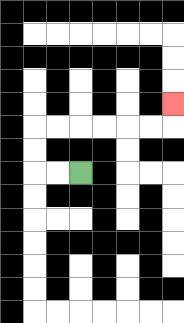{'start': '[3, 7]', 'end': '[7, 4]', 'path_directions': 'L,L,U,U,R,R,R,R,R,R,U', 'path_coordinates': '[[3, 7], [2, 7], [1, 7], [1, 6], [1, 5], [2, 5], [3, 5], [4, 5], [5, 5], [6, 5], [7, 5], [7, 4]]'}